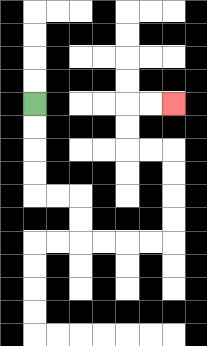{'start': '[1, 4]', 'end': '[7, 4]', 'path_directions': 'D,D,D,D,R,R,D,D,R,R,R,R,U,U,U,U,L,L,U,U,R,R', 'path_coordinates': '[[1, 4], [1, 5], [1, 6], [1, 7], [1, 8], [2, 8], [3, 8], [3, 9], [3, 10], [4, 10], [5, 10], [6, 10], [7, 10], [7, 9], [7, 8], [7, 7], [7, 6], [6, 6], [5, 6], [5, 5], [5, 4], [6, 4], [7, 4]]'}